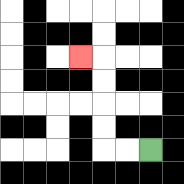{'start': '[6, 6]', 'end': '[3, 2]', 'path_directions': 'L,L,U,U,U,U,L', 'path_coordinates': '[[6, 6], [5, 6], [4, 6], [4, 5], [4, 4], [4, 3], [4, 2], [3, 2]]'}